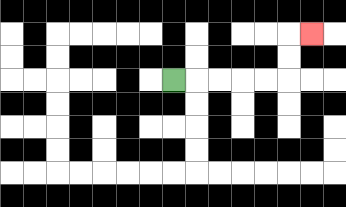{'start': '[7, 3]', 'end': '[13, 1]', 'path_directions': 'R,R,R,R,R,U,U,R', 'path_coordinates': '[[7, 3], [8, 3], [9, 3], [10, 3], [11, 3], [12, 3], [12, 2], [12, 1], [13, 1]]'}